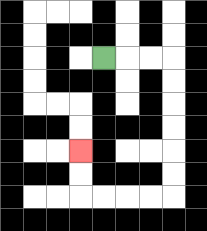{'start': '[4, 2]', 'end': '[3, 6]', 'path_directions': 'R,R,R,D,D,D,D,D,D,L,L,L,L,U,U', 'path_coordinates': '[[4, 2], [5, 2], [6, 2], [7, 2], [7, 3], [7, 4], [7, 5], [7, 6], [7, 7], [7, 8], [6, 8], [5, 8], [4, 8], [3, 8], [3, 7], [3, 6]]'}